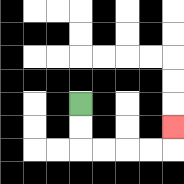{'start': '[3, 4]', 'end': '[7, 5]', 'path_directions': 'D,D,R,R,R,R,U', 'path_coordinates': '[[3, 4], [3, 5], [3, 6], [4, 6], [5, 6], [6, 6], [7, 6], [7, 5]]'}